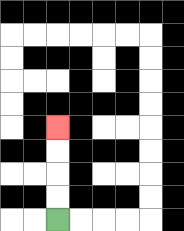{'start': '[2, 9]', 'end': '[2, 5]', 'path_directions': 'U,U,U,U', 'path_coordinates': '[[2, 9], [2, 8], [2, 7], [2, 6], [2, 5]]'}